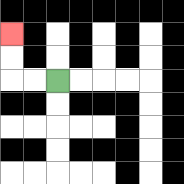{'start': '[2, 3]', 'end': '[0, 1]', 'path_directions': 'L,L,U,U', 'path_coordinates': '[[2, 3], [1, 3], [0, 3], [0, 2], [0, 1]]'}